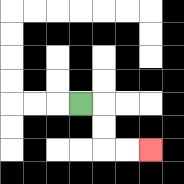{'start': '[3, 4]', 'end': '[6, 6]', 'path_directions': 'R,D,D,R,R', 'path_coordinates': '[[3, 4], [4, 4], [4, 5], [4, 6], [5, 6], [6, 6]]'}